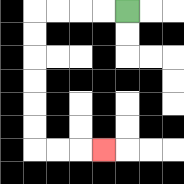{'start': '[5, 0]', 'end': '[4, 6]', 'path_directions': 'L,L,L,L,D,D,D,D,D,D,R,R,R', 'path_coordinates': '[[5, 0], [4, 0], [3, 0], [2, 0], [1, 0], [1, 1], [1, 2], [1, 3], [1, 4], [1, 5], [1, 6], [2, 6], [3, 6], [4, 6]]'}